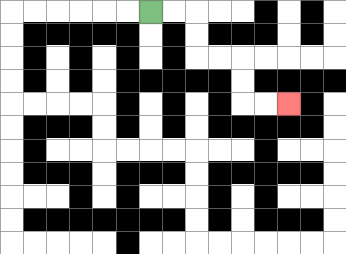{'start': '[6, 0]', 'end': '[12, 4]', 'path_directions': 'R,R,D,D,R,R,D,D,R,R', 'path_coordinates': '[[6, 0], [7, 0], [8, 0], [8, 1], [8, 2], [9, 2], [10, 2], [10, 3], [10, 4], [11, 4], [12, 4]]'}